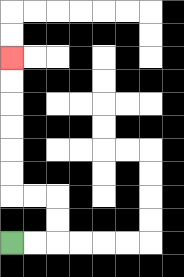{'start': '[0, 10]', 'end': '[0, 2]', 'path_directions': 'R,R,U,U,L,L,U,U,U,U,U,U', 'path_coordinates': '[[0, 10], [1, 10], [2, 10], [2, 9], [2, 8], [1, 8], [0, 8], [0, 7], [0, 6], [0, 5], [0, 4], [0, 3], [0, 2]]'}